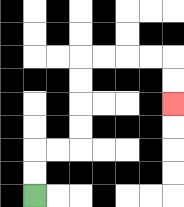{'start': '[1, 8]', 'end': '[7, 4]', 'path_directions': 'U,U,R,R,U,U,U,U,R,R,R,R,D,D', 'path_coordinates': '[[1, 8], [1, 7], [1, 6], [2, 6], [3, 6], [3, 5], [3, 4], [3, 3], [3, 2], [4, 2], [5, 2], [6, 2], [7, 2], [7, 3], [7, 4]]'}